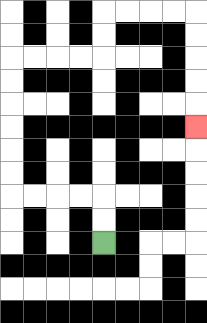{'start': '[4, 10]', 'end': '[8, 5]', 'path_directions': 'U,U,L,L,L,L,U,U,U,U,U,U,R,R,R,R,U,U,R,R,R,R,D,D,D,D,D', 'path_coordinates': '[[4, 10], [4, 9], [4, 8], [3, 8], [2, 8], [1, 8], [0, 8], [0, 7], [0, 6], [0, 5], [0, 4], [0, 3], [0, 2], [1, 2], [2, 2], [3, 2], [4, 2], [4, 1], [4, 0], [5, 0], [6, 0], [7, 0], [8, 0], [8, 1], [8, 2], [8, 3], [8, 4], [8, 5]]'}